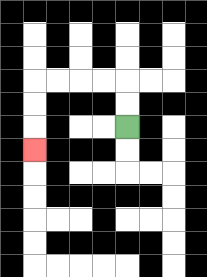{'start': '[5, 5]', 'end': '[1, 6]', 'path_directions': 'U,U,L,L,L,L,D,D,D', 'path_coordinates': '[[5, 5], [5, 4], [5, 3], [4, 3], [3, 3], [2, 3], [1, 3], [1, 4], [1, 5], [1, 6]]'}